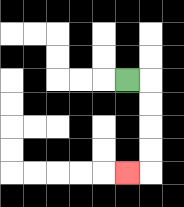{'start': '[5, 3]', 'end': '[5, 7]', 'path_directions': 'R,D,D,D,D,L', 'path_coordinates': '[[5, 3], [6, 3], [6, 4], [6, 5], [6, 6], [6, 7], [5, 7]]'}